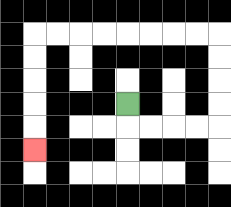{'start': '[5, 4]', 'end': '[1, 6]', 'path_directions': 'D,R,R,R,R,U,U,U,U,L,L,L,L,L,L,L,L,D,D,D,D,D', 'path_coordinates': '[[5, 4], [5, 5], [6, 5], [7, 5], [8, 5], [9, 5], [9, 4], [9, 3], [9, 2], [9, 1], [8, 1], [7, 1], [6, 1], [5, 1], [4, 1], [3, 1], [2, 1], [1, 1], [1, 2], [1, 3], [1, 4], [1, 5], [1, 6]]'}